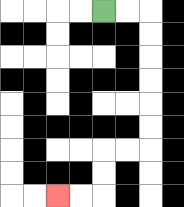{'start': '[4, 0]', 'end': '[2, 8]', 'path_directions': 'R,R,D,D,D,D,D,D,L,L,D,D,L,L', 'path_coordinates': '[[4, 0], [5, 0], [6, 0], [6, 1], [6, 2], [6, 3], [6, 4], [6, 5], [6, 6], [5, 6], [4, 6], [4, 7], [4, 8], [3, 8], [2, 8]]'}